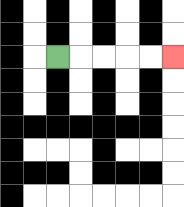{'start': '[2, 2]', 'end': '[7, 2]', 'path_directions': 'R,R,R,R,R', 'path_coordinates': '[[2, 2], [3, 2], [4, 2], [5, 2], [6, 2], [7, 2]]'}